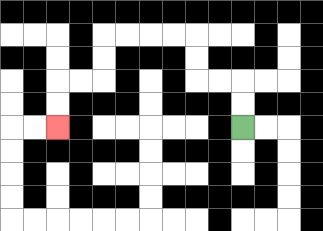{'start': '[10, 5]', 'end': '[2, 5]', 'path_directions': 'U,U,L,L,U,U,L,L,L,L,D,D,L,L,D,D', 'path_coordinates': '[[10, 5], [10, 4], [10, 3], [9, 3], [8, 3], [8, 2], [8, 1], [7, 1], [6, 1], [5, 1], [4, 1], [4, 2], [4, 3], [3, 3], [2, 3], [2, 4], [2, 5]]'}